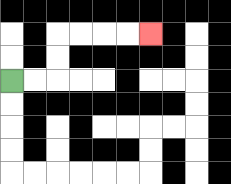{'start': '[0, 3]', 'end': '[6, 1]', 'path_directions': 'R,R,U,U,R,R,R,R', 'path_coordinates': '[[0, 3], [1, 3], [2, 3], [2, 2], [2, 1], [3, 1], [4, 1], [5, 1], [6, 1]]'}